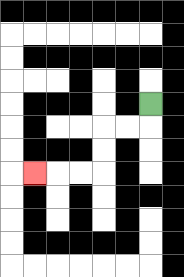{'start': '[6, 4]', 'end': '[1, 7]', 'path_directions': 'D,L,L,D,D,L,L,L', 'path_coordinates': '[[6, 4], [6, 5], [5, 5], [4, 5], [4, 6], [4, 7], [3, 7], [2, 7], [1, 7]]'}